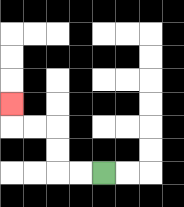{'start': '[4, 7]', 'end': '[0, 4]', 'path_directions': 'L,L,U,U,L,L,U', 'path_coordinates': '[[4, 7], [3, 7], [2, 7], [2, 6], [2, 5], [1, 5], [0, 5], [0, 4]]'}